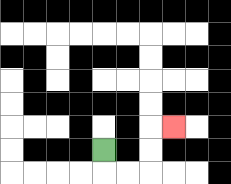{'start': '[4, 6]', 'end': '[7, 5]', 'path_directions': 'D,R,R,U,U,R', 'path_coordinates': '[[4, 6], [4, 7], [5, 7], [6, 7], [6, 6], [6, 5], [7, 5]]'}